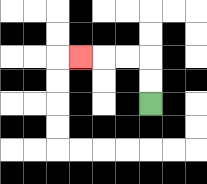{'start': '[6, 4]', 'end': '[3, 2]', 'path_directions': 'U,U,L,L,L', 'path_coordinates': '[[6, 4], [6, 3], [6, 2], [5, 2], [4, 2], [3, 2]]'}